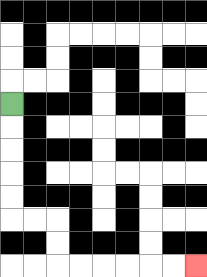{'start': '[0, 4]', 'end': '[8, 11]', 'path_directions': 'D,D,D,D,D,R,R,D,D,R,R,R,R,R,R', 'path_coordinates': '[[0, 4], [0, 5], [0, 6], [0, 7], [0, 8], [0, 9], [1, 9], [2, 9], [2, 10], [2, 11], [3, 11], [4, 11], [5, 11], [6, 11], [7, 11], [8, 11]]'}